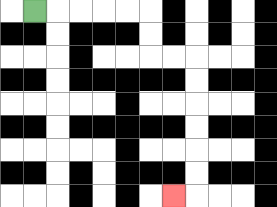{'start': '[1, 0]', 'end': '[7, 8]', 'path_directions': 'R,R,R,R,R,D,D,R,R,D,D,D,D,D,D,L', 'path_coordinates': '[[1, 0], [2, 0], [3, 0], [4, 0], [5, 0], [6, 0], [6, 1], [6, 2], [7, 2], [8, 2], [8, 3], [8, 4], [8, 5], [8, 6], [8, 7], [8, 8], [7, 8]]'}